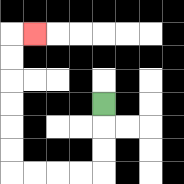{'start': '[4, 4]', 'end': '[1, 1]', 'path_directions': 'D,D,D,L,L,L,L,U,U,U,U,U,U,R', 'path_coordinates': '[[4, 4], [4, 5], [4, 6], [4, 7], [3, 7], [2, 7], [1, 7], [0, 7], [0, 6], [0, 5], [0, 4], [0, 3], [0, 2], [0, 1], [1, 1]]'}